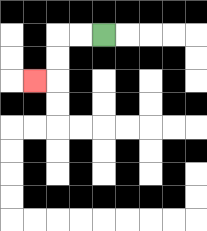{'start': '[4, 1]', 'end': '[1, 3]', 'path_directions': 'L,L,D,D,L', 'path_coordinates': '[[4, 1], [3, 1], [2, 1], [2, 2], [2, 3], [1, 3]]'}